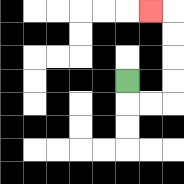{'start': '[5, 3]', 'end': '[6, 0]', 'path_directions': 'D,R,R,U,U,U,U,L', 'path_coordinates': '[[5, 3], [5, 4], [6, 4], [7, 4], [7, 3], [7, 2], [7, 1], [7, 0], [6, 0]]'}